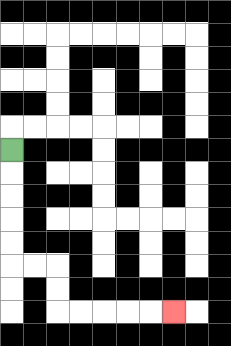{'start': '[0, 6]', 'end': '[7, 13]', 'path_directions': 'D,D,D,D,D,R,R,D,D,R,R,R,R,R', 'path_coordinates': '[[0, 6], [0, 7], [0, 8], [0, 9], [0, 10], [0, 11], [1, 11], [2, 11], [2, 12], [2, 13], [3, 13], [4, 13], [5, 13], [6, 13], [7, 13]]'}